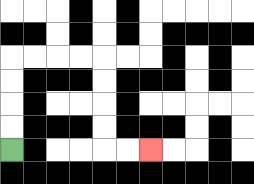{'start': '[0, 6]', 'end': '[6, 6]', 'path_directions': 'U,U,U,U,R,R,R,R,D,D,D,D,R,R', 'path_coordinates': '[[0, 6], [0, 5], [0, 4], [0, 3], [0, 2], [1, 2], [2, 2], [3, 2], [4, 2], [4, 3], [4, 4], [4, 5], [4, 6], [5, 6], [6, 6]]'}